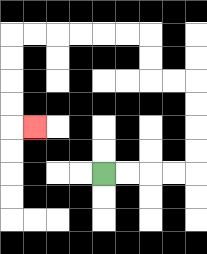{'start': '[4, 7]', 'end': '[1, 5]', 'path_directions': 'R,R,R,R,U,U,U,U,L,L,U,U,L,L,L,L,L,L,D,D,D,D,R', 'path_coordinates': '[[4, 7], [5, 7], [6, 7], [7, 7], [8, 7], [8, 6], [8, 5], [8, 4], [8, 3], [7, 3], [6, 3], [6, 2], [6, 1], [5, 1], [4, 1], [3, 1], [2, 1], [1, 1], [0, 1], [0, 2], [0, 3], [0, 4], [0, 5], [1, 5]]'}